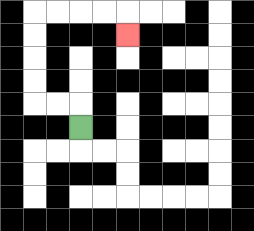{'start': '[3, 5]', 'end': '[5, 1]', 'path_directions': 'U,L,L,U,U,U,U,R,R,R,R,D', 'path_coordinates': '[[3, 5], [3, 4], [2, 4], [1, 4], [1, 3], [1, 2], [1, 1], [1, 0], [2, 0], [3, 0], [4, 0], [5, 0], [5, 1]]'}